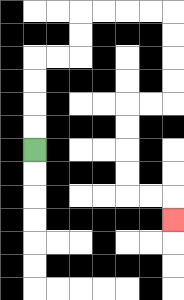{'start': '[1, 6]', 'end': '[7, 9]', 'path_directions': 'U,U,U,U,R,R,U,U,R,R,R,R,D,D,D,D,L,L,D,D,D,D,R,R,D', 'path_coordinates': '[[1, 6], [1, 5], [1, 4], [1, 3], [1, 2], [2, 2], [3, 2], [3, 1], [3, 0], [4, 0], [5, 0], [6, 0], [7, 0], [7, 1], [7, 2], [7, 3], [7, 4], [6, 4], [5, 4], [5, 5], [5, 6], [5, 7], [5, 8], [6, 8], [7, 8], [7, 9]]'}